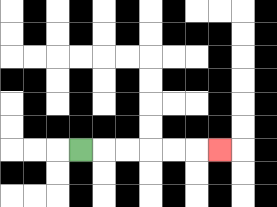{'start': '[3, 6]', 'end': '[9, 6]', 'path_directions': 'R,R,R,R,R,R', 'path_coordinates': '[[3, 6], [4, 6], [5, 6], [6, 6], [7, 6], [8, 6], [9, 6]]'}